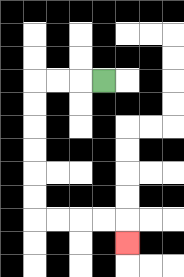{'start': '[4, 3]', 'end': '[5, 10]', 'path_directions': 'L,L,L,D,D,D,D,D,D,R,R,R,R,D', 'path_coordinates': '[[4, 3], [3, 3], [2, 3], [1, 3], [1, 4], [1, 5], [1, 6], [1, 7], [1, 8], [1, 9], [2, 9], [3, 9], [4, 9], [5, 9], [5, 10]]'}